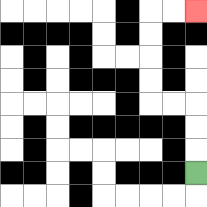{'start': '[8, 7]', 'end': '[8, 0]', 'path_directions': 'U,U,U,L,L,U,U,U,U,R,R', 'path_coordinates': '[[8, 7], [8, 6], [8, 5], [8, 4], [7, 4], [6, 4], [6, 3], [6, 2], [6, 1], [6, 0], [7, 0], [8, 0]]'}